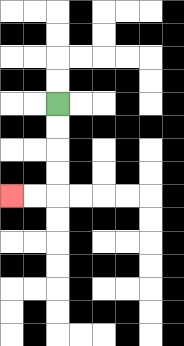{'start': '[2, 4]', 'end': '[0, 8]', 'path_directions': 'D,D,D,D,L,L', 'path_coordinates': '[[2, 4], [2, 5], [2, 6], [2, 7], [2, 8], [1, 8], [0, 8]]'}